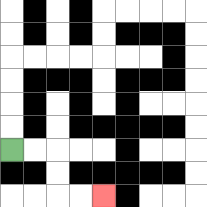{'start': '[0, 6]', 'end': '[4, 8]', 'path_directions': 'R,R,D,D,R,R', 'path_coordinates': '[[0, 6], [1, 6], [2, 6], [2, 7], [2, 8], [3, 8], [4, 8]]'}